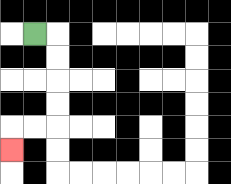{'start': '[1, 1]', 'end': '[0, 6]', 'path_directions': 'R,D,D,D,D,L,L,D', 'path_coordinates': '[[1, 1], [2, 1], [2, 2], [2, 3], [2, 4], [2, 5], [1, 5], [0, 5], [0, 6]]'}